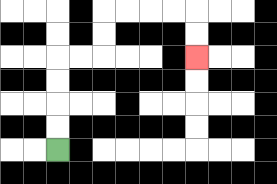{'start': '[2, 6]', 'end': '[8, 2]', 'path_directions': 'U,U,U,U,R,R,U,U,R,R,R,R,D,D', 'path_coordinates': '[[2, 6], [2, 5], [2, 4], [2, 3], [2, 2], [3, 2], [4, 2], [4, 1], [4, 0], [5, 0], [6, 0], [7, 0], [8, 0], [8, 1], [8, 2]]'}